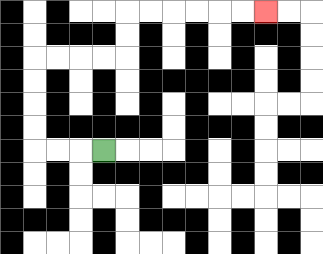{'start': '[4, 6]', 'end': '[11, 0]', 'path_directions': 'L,L,L,U,U,U,U,R,R,R,R,U,U,R,R,R,R,R,R', 'path_coordinates': '[[4, 6], [3, 6], [2, 6], [1, 6], [1, 5], [1, 4], [1, 3], [1, 2], [2, 2], [3, 2], [4, 2], [5, 2], [5, 1], [5, 0], [6, 0], [7, 0], [8, 0], [9, 0], [10, 0], [11, 0]]'}